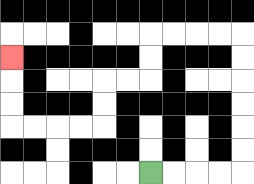{'start': '[6, 7]', 'end': '[0, 2]', 'path_directions': 'R,R,R,R,U,U,U,U,U,U,L,L,L,L,D,D,L,L,D,D,L,L,L,L,U,U,U', 'path_coordinates': '[[6, 7], [7, 7], [8, 7], [9, 7], [10, 7], [10, 6], [10, 5], [10, 4], [10, 3], [10, 2], [10, 1], [9, 1], [8, 1], [7, 1], [6, 1], [6, 2], [6, 3], [5, 3], [4, 3], [4, 4], [4, 5], [3, 5], [2, 5], [1, 5], [0, 5], [0, 4], [0, 3], [0, 2]]'}